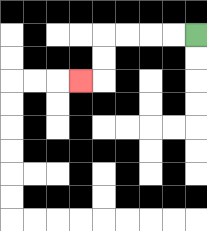{'start': '[8, 1]', 'end': '[3, 3]', 'path_directions': 'L,L,L,L,D,D,L', 'path_coordinates': '[[8, 1], [7, 1], [6, 1], [5, 1], [4, 1], [4, 2], [4, 3], [3, 3]]'}